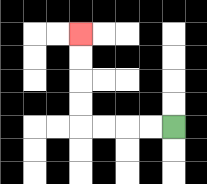{'start': '[7, 5]', 'end': '[3, 1]', 'path_directions': 'L,L,L,L,U,U,U,U', 'path_coordinates': '[[7, 5], [6, 5], [5, 5], [4, 5], [3, 5], [3, 4], [3, 3], [3, 2], [3, 1]]'}